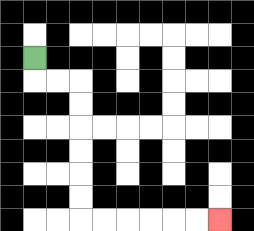{'start': '[1, 2]', 'end': '[9, 9]', 'path_directions': 'D,R,R,D,D,D,D,D,D,R,R,R,R,R,R', 'path_coordinates': '[[1, 2], [1, 3], [2, 3], [3, 3], [3, 4], [3, 5], [3, 6], [3, 7], [3, 8], [3, 9], [4, 9], [5, 9], [6, 9], [7, 9], [8, 9], [9, 9]]'}